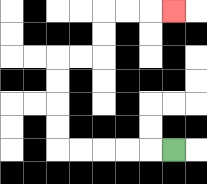{'start': '[7, 6]', 'end': '[7, 0]', 'path_directions': 'L,L,L,L,L,U,U,U,U,R,R,U,U,R,R,R', 'path_coordinates': '[[7, 6], [6, 6], [5, 6], [4, 6], [3, 6], [2, 6], [2, 5], [2, 4], [2, 3], [2, 2], [3, 2], [4, 2], [4, 1], [4, 0], [5, 0], [6, 0], [7, 0]]'}